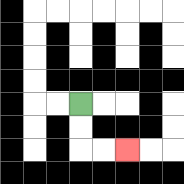{'start': '[3, 4]', 'end': '[5, 6]', 'path_directions': 'D,D,R,R', 'path_coordinates': '[[3, 4], [3, 5], [3, 6], [4, 6], [5, 6]]'}